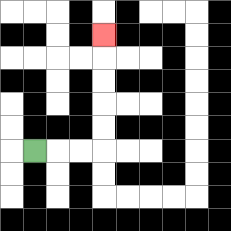{'start': '[1, 6]', 'end': '[4, 1]', 'path_directions': 'R,R,R,U,U,U,U,U', 'path_coordinates': '[[1, 6], [2, 6], [3, 6], [4, 6], [4, 5], [4, 4], [4, 3], [4, 2], [4, 1]]'}